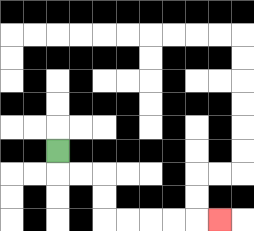{'start': '[2, 6]', 'end': '[9, 9]', 'path_directions': 'D,R,R,D,D,R,R,R,R,R', 'path_coordinates': '[[2, 6], [2, 7], [3, 7], [4, 7], [4, 8], [4, 9], [5, 9], [6, 9], [7, 9], [8, 9], [9, 9]]'}